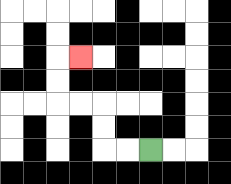{'start': '[6, 6]', 'end': '[3, 2]', 'path_directions': 'L,L,U,U,L,L,U,U,R', 'path_coordinates': '[[6, 6], [5, 6], [4, 6], [4, 5], [4, 4], [3, 4], [2, 4], [2, 3], [2, 2], [3, 2]]'}